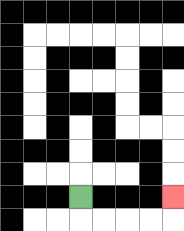{'start': '[3, 8]', 'end': '[7, 8]', 'path_directions': 'D,R,R,R,R,U', 'path_coordinates': '[[3, 8], [3, 9], [4, 9], [5, 9], [6, 9], [7, 9], [7, 8]]'}